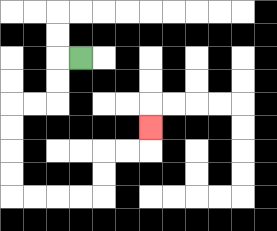{'start': '[3, 2]', 'end': '[6, 5]', 'path_directions': 'L,D,D,L,L,D,D,D,D,R,R,R,R,U,U,R,R,U', 'path_coordinates': '[[3, 2], [2, 2], [2, 3], [2, 4], [1, 4], [0, 4], [0, 5], [0, 6], [0, 7], [0, 8], [1, 8], [2, 8], [3, 8], [4, 8], [4, 7], [4, 6], [5, 6], [6, 6], [6, 5]]'}